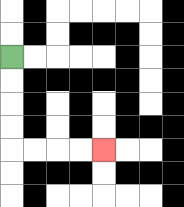{'start': '[0, 2]', 'end': '[4, 6]', 'path_directions': 'D,D,D,D,R,R,R,R', 'path_coordinates': '[[0, 2], [0, 3], [0, 4], [0, 5], [0, 6], [1, 6], [2, 6], [3, 6], [4, 6]]'}